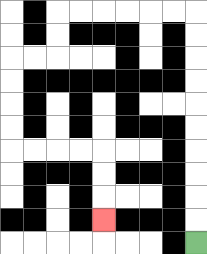{'start': '[8, 10]', 'end': '[4, 9]', 'path_directions': 'U,U,U,U,U,U,U,U,U,U,L,L,L,L,L,L,D,D,L,L,D,D,D,D,R,R,R,R,D,D,D', 'path_coordinates': '[[8, 10], [8, 9], [8, 8], [8, 7], [8, 6], [8, 5], [8, 4], [8, 3], [8, 2], [8, 1], [8, 0], [7, 0], [6, 0], [5, 0], [4, 0], [3, 0], [2, 0], [2, 1], [2, 2], [1, 2], [0, 2], [0, 3], [0, 4], [0, 5], [0, 6], [1, 6], [2, 6], [3, 6], [4, 6], [4, 7], [4, 8], [4, 9]]'}